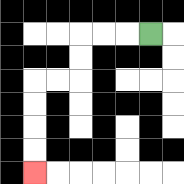{'start': '[6, 1]', 'end': '[1, 7]', 'path_directions': 'L,L,L,D,D,L,L,D,D,D,D', 'path_coordinates': '[[6, 1], [5, 1], [4, 1], [3, 1], [3, 2], [3, 3], [2, 3], [1, 3], [1, 4], [1, 5], [1, 6], [1, 7]]'}